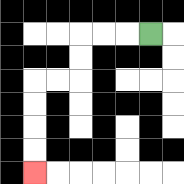{'start': '[6, 1]', 'end': '[1, 7]', 'path_directions': 'L,L,L,D,D,L,L,D,D,D,D', 'path_coordinates': '[[6, 1], [5, 1], [4, 1], [3, 1], [3, 2], [3, 3], [2, 3], [1, 3], [1, 4], [1, 5], [1, 6], [1, 7]]'}